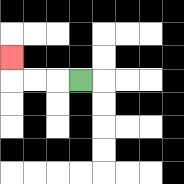{'start': '[3, 3]', 'end': '[0, 2]', 'path_directions': 'L,L,L,U', 'path_coordinates': '[[3, 3], [2, 3], [1, 3], [0, 3], [0, 2]]'}